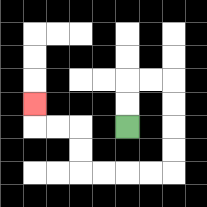{'start': '[5, 5]', 'end': '[1, 4]', 'path_directions': 'U,U,R,R,D,D,D,D,L,L,L,L,U,U,L,L,U', 'path_coordinates': '[[5, 5], [5, 4], [5, 3], [6, 3], [7, 3], [7, 4], [7, 5], [7, 6], [7, 7], [6, 7], [5, 7], [4, 7], [3, 7], [3, 6], [3, 5], [2, 5], [1, 5], [1, 4]]'}